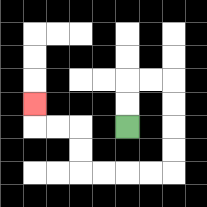{'start': '[5, 5]', 'end': '[1, 4]', 'path_directions': 'U,U,R,R,D,D,D,D,L,L,L,L,U,U,L,L,U', 'path_coordinates': '[[5, 5], [5, 4], [5, 3], [6, 3], [7, 3], [7, 4], [7, 5], [7, 6], [7, 7], [6, 7], [5, 7], [4, 7], [3, 7], [3, 6], [3, 5], [2, 5], [1, 5], [1, 4]]'}